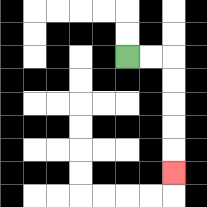{'start': '[5, 2]', 'end': '[7, 7]', 'path_directions': 'R,R,D,D,D,D,D', 'path_coordinates': '[[5, 2], [6, 2], [7, 2], [7, 3], [7, 4], [7, 5], [7, 6], [7, 7]]'}